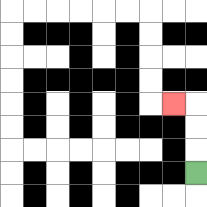{'start': '[8, 7]', 'end': '[7, 4]', 'path_directions': 'U,U,U,L', 'path_coordinates': '[[8, 7], [8, 6], [8, 5], [8, 4], [7, 4]]'}